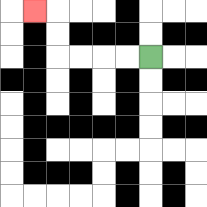{'start': '[6, 2]', 'end': '[1, 0]', 'path_directions': 'L,L,L,L,U,U,L', 'path_coordinates': '[[6, 2], [5, 2], [4, 2], [3, 2], [2, 2], [2, 1], [2, 0], [1, 0]]'}